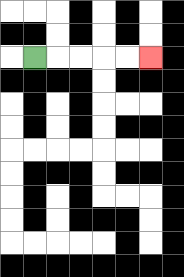{'start': '[1, 2]', 'end': '[6, 2]', 'path_directions': 'R,R,R,R,R', 'path_coordinates': '[[1, 2], [2, 2], [3, 2], [4, 2], [5, 2], [6, 2]]'}